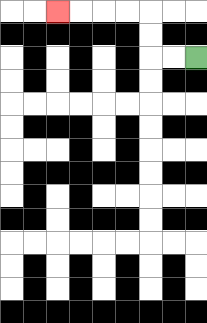{'start': '[8, 2]', 'end': '[2, 0]', 'path_directions': 'L,L,U,U,L,L,L,L', 'path_coordinates': '[[8, 2], [7, 2], [6, 2], [6, 1], [6, 0], [5, 0], [4, 0], [3, 0], [2, 0]]'}